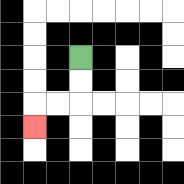{'start': '[3, 2]', 'end': '[1, 5]', 'path_directions': 'D,D,L,L,D', 'path_coordinates': '[[3, 2], [3, 3], [3, 4], [2, 4], [1, 4], [1, 5]]'}